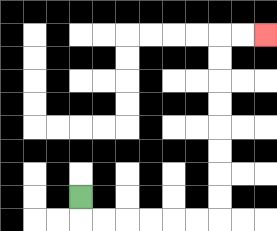{'start': '[3, 8]', 'end': '[11, 1]', 'path_directions': 'D,R,R,R,R,R,R,U,U,U,U,U,U,U,U,R,R', 'path_coordinates': '[[3, 8], [3, 9], [4, 9], [5, 9], [6, 9], [7, 9], [8, 9], [9, 9], [9, 8], [9, 7], [9, 6], [9, 5], [9, 4], [9, 3], [9, 2], [9, 1], [10, 1], [11, 1]]'}